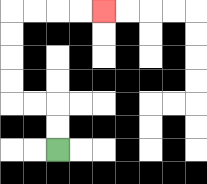{'start': '[2, 6]', 'end': '[4, 0]', 'path_directions': 'U,U,L,L,U,U,U,U,R,R,R,R', 'path_coordinates': '[[2, 6], [2, 5], [2, 4], [1, 4], [0, 4], [0, 3], [0, 2], [0, 1], [0, 0], [1, 0], [2, 0], [3, 0], [4, 0]]'}